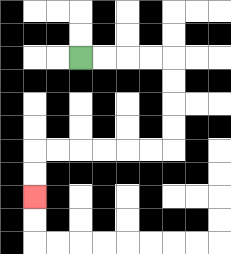{'start': '[3, 2]', 'end': '[1, 8]', 'path_directions': 'R,R,R,R,D,D,D,D,L,L,L,L,L,L,D,D', 'path_coordinates': '[[3, 2], [4, 2], [5, 2], [6, 2], [7, 2], [7, 3], [7, 4], [7, 5], [7, 6], [6, 6], [5, 6], [4, 6], [3, 6], [2, 6], [1, 6], [1, 7], [1, 8]]'}